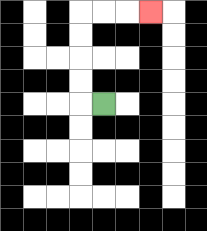{'start': '[4, 4]', 'end': '[6, 0]', 'path_directions': 'L,U,U,U,U,R,R,R', 'path_coordinates': '[[4, 4], [3, 4], [3, 3], [3, 2], [3, 1], [3, 0], [4, 0], [5, 0], [6, 0]]'}